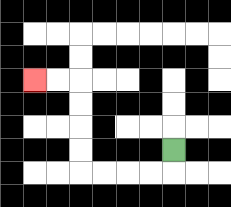{'start': '[7, 6]', 'end': '[1, 3]', 'path_directions': 'D,L,L,L,L,U,U,U,U,L,L', 'path_coordinates': '[[7, 6], [7, 7], [6, 7], [5, 7], [4, 7], [3, 7], [3, 6], [3, 5], [3, 4], [3, 3], [2, 3], [1, 3]]'}